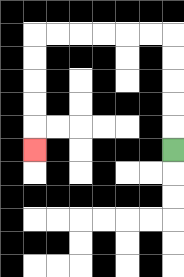{'start': '[7, 6]', 'end': '[1, 6]', 'path_directions': 'U,U,U,U,U,L,L,L,L,L,L,D,D,D,D,D', 'path_coordinates': '[[7, 6], [7, 5], [7, 4], [7, 3], [7, 2], [7, 1], [6, 1], [5, 1], [4, 1], [3, 1], [2, 1], [1, 1], [1, 2], [1, 3], [1, 4], [1, 5], [1, 6]]'}